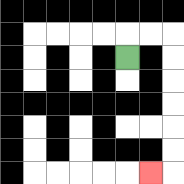{'start': '[5, 2]', 'end': '[6, 7]', 'path_directions': 'U,R,R,D,D,D,D,D,D,L', 'path_coordinates': '[[5, 2], [5, 1], [6, 1], [7, 1], [7, 2], [7, 3], [7, 4], [7, 5], [7, 6], [7, 7], [6, 7]]'}